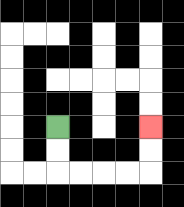{'start': '[2, 5]', 'end': '[6, 5]', 'path_directions': 'D,D,R,R,R,R,U,U', 'path_coordinates': '[[2, 5], [2, 6], [2, 7], [3, 7], [4, 7], [5, 7], [6, 7], [6, 6], [6, 5]]'}